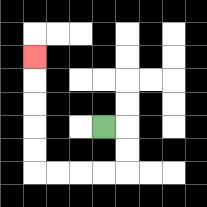{'start': '[4, 5]', 'end': '[1, 2]', 'path_directions': 'R,D,D,L,L,L,L,U,U,U,U,U', 'path_coordinates': '[[4, 5], [5, 5], [5, 6], [5, 7], [4, 7], [3, 7], [2, 7], [1, 7], [1, 6], [1, 5], [1, 4], [1, 3], [1, 2]]'}